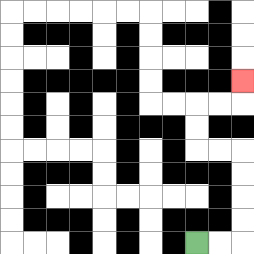{'start': '[8, 10]', 'end': '[10, 3]', 'path_directions': 'R,R,U,U,U,U,L,L,U,U,R,R,U', 'path_coordinates': '[[8, 10], [9, 10], [10, 10], [10, 9], [10, 8], [10, 7], [10, 6], [9, 6], [8, 6], [8, 5], [8, 4], [9, 4], [10, 4], [10, 3]]'}